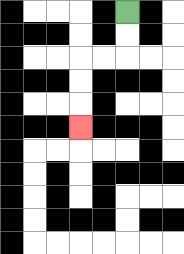{'start': '[5, 0]', 'end': '[3, 5]', 'path_directions': 'D,D,L,L,D,D,D', 'path_coordinates': '[[5, 0], [5, 1], [5, 2], [4, 2], [3, 2], [3, 3], [3, 4], [3, 5]]'}